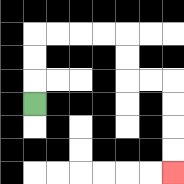{'start': '[1, 4]', 'end': '[7, 7]', 'path_directions': 'U,U,U,R,R,R,R,D,D,R,R,D,D,D,D', 'path_coordinates': '[[1, 4], [1, 3], [1, 2], [1, 1], [2, 1], [3, 1], [4, 1], [5, 1], [5, 2], [5, 3], [6, 3], [7, 3], [7, 4], [7, 5], [7, 6], [7, 7]]'}